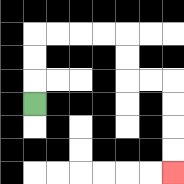{'start': '[1, 4]', 'end': '[7, 7]', 'path_directions': 'U,U,U,R,R,R,R,D,D,R,R,D,D,D,D', 'path_coordinates': '[[1, 4], [1, 3], [1, 2], [1, 1], [2, 1], [3, 1], [4, 1], [5, 1], [5, 2], [5, 3], [6, 3], [7, 3], [7, 4], [7, 5], [7, 6], [7, 7]]'}